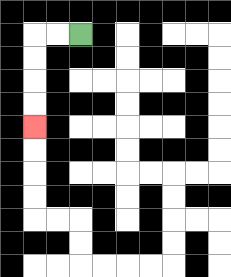{'start': '[3, 1]', 'end': '[1, 5]', 'path_directions': 'L,L,D,D,D,D', 'path_coordinates': '[[3, 1], [2, 1], [1, 1], [1, 2], [1, 3], [1, 4], [1, 5]]'}